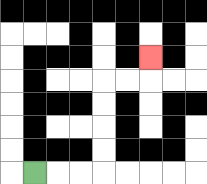{'start': '[1, 7]', 'end': '[6, 2]', 'path_directions': 'R,R,R,U,U,U,U,R,R,U', 'path_coordinates': '[[1, 7], [2, 7], [3, 7], [4, 7], [4, 6], [4, 5], [4, 4], [4, 3], [5, 3], [6, 3], [6, 2]]'}